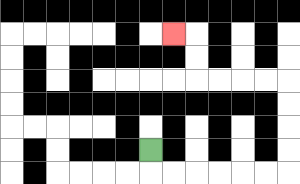{'start': '[6, 6]', 'end': '[7, 1]', 'path_directions': 'D,R,R,R,R,R,R,U,U,U,U,L,L,L,L,U,U,L', 'path_coordinates': '[[6, 6], [6, 7], [7, 7], [8, 7], [9, 7], [10, 7], [11, 7], [12, 7], [12, 6], [12, 5], [12, 4], [12, 3], [11, 3], [10, 3], [9, 3], [8, 3], [8, 2], [8, 1], [7, 1]]'}